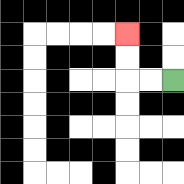{'start': '[7, 3]', 'end': '[5, 1]', 'path_directions': 'L,L,U,U', 'path_coordinates': '[[7, 3], [6, 3], [5, 3], [5, 2], [5, 1]]'}